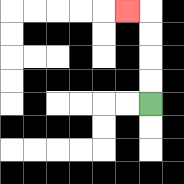{'start': '[6, 4]', 'end': '[5, 0]', 'path_directions': 'U,U,U,U,L', 'path_coordinates': '[[6, 4], [6, 3], [6, 2], [6, 1], [6, 0], [5, 0]]'}